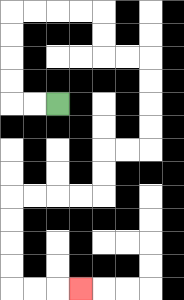{'start': '[2, 4]', 'end': '[3, 12]', 'path_directions': 'L,L,U,U,U,U,R,R,R,R,D,D,R,R,D,D,D,D,L,L,D,D,L,L,L,L,D,D,D,D,R,R,R', 'path_coordinates': '[[2, 4], [1, 4], [0, 4], [0, 3], [0, 2], [0, 1], [0, 0], [1, 0], [2, 0], [3, 0], [4, 0], [4, 1], [4, 2], [5, 2], [6, 2], [6, 3], [6, 4], [6, 5], [6, 6], [5, 6], [4, 6], [4, 7], [4, 8], [3, 8], [2, 8], [1, 8], [0, 8], [0, 9], [0, 10], [0, 11], [0, 12], [1, 12], [2, 12], [3, 12]]'}